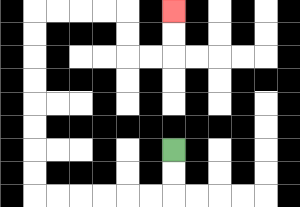{'start': '[7, 6]', 'end': '[7, 0]', 'path_directions': 'D,D,L,L,L,L,L,L,U,U,U,U,U,U,U,U,R,R,R,R,D,D,R,R,U,U', 'path_coordinates': '[[7, 6], [7, 7], [7, 8], [6, 8], [5, 8], [4, 8], [3, 8], [2, 8], [1, 8], [1, 7], [1, 6], [1, 5], [1, 4], [1, 3], [1, 2], [1, 1], [1, 0], [2, 0], [3, 0], [4, 0], [5, 0], [5, 1], [5, 2], [6, 2], [7, 2], [7, 1], [7, 0]]'}